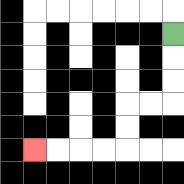{'start': '[7, 1]', 'end': '[1, 6]', 'path_directions': 'D,D,D,L,L,D,D,L,L,L,L', 'path_coordinates': '[[7, 1], [7, 2], [7, 3], [7, 4], [6, 4], [5, 4], [5, 5], [5, 6], [4, 6], [3, 6], [2, 6], [1, 6]]'}